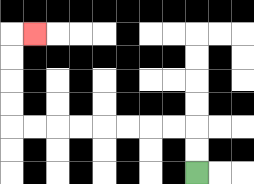{'start': '[8, 7]', 'end': '[1, 1]', 'path_directions': 'U,U,L,L,L,L,L,L,L,L,U,U,U,U,R', 'path_coordinates': '[[8, 7], [8, 6], [8, 5], [7, 5], [6, 5], [5, 5], [4, 5], [3, 5], [2, 5], [1, 5], [0, 5], [0, 4], [0, 3], [0, 2], [0, 1], [1, 1]]'}